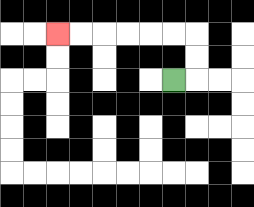{'start': '[7, 3]', 'end': '[2, 1]', 'path_directions': 'R,U,U,L,L,L,L,L,L', 'path_coordinates': '[[7, 3], [8, 3], [8, 2], [8, 1], [7, 1], [6, 1], [5, 1], [4, 1], [3, 1], [2, 1]]'}